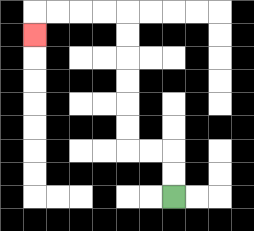{'start': '[7, 8]', 'end': '[1, 1]', 'path_directions': 'U,U,L,L,U,U,U,U,U,U,L,L,L,L,D', 'path_coordinates': '[[7, 8], [7, 7], [7, 6], [6, 6], [5, 6], [5, 5], [5, 4], [5, 3], [5, 2], [5, 1], [5, 0], [4, 0], [3, 0], [2, 0], [1, 0], [1, 1]]'}